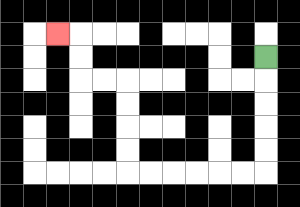{'start': '[11, 2]', 'end': '[2, 1]', 'path_directions': 'D,D,D,D,D,L,L,L,L,L,L,U,U,U,U,L,L,U,U,L', 'path_coordinates': '[[11, 2], [11, 3], [11, 4], [11, 5], [11, 6], [11, 7], [10, 7], [9, 7], [8, 7], [7, 7], [6, 7], [5, 7], [5, 6], [5, 5], [5, 4], [5, 3], [4, 3], [3, 3], [3, 2], [3, 1], [2, 1]]'}